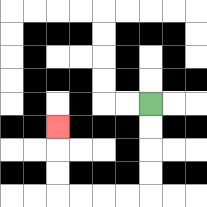{'start': '[6, 4]', 'end': '[2, 5]', 'path_directions': 'D,D,D,D,L,L,L,L,U,U,U', 'path_coordinates': '[[6, 4], [6, 5], [6, 6], [6, 7], [6, 8], [5, 8], [4, 8], [3, 8], [2, 8], [2, 7], [2, 6], [2, 5]]'}